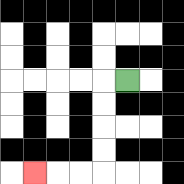{'start': '[5, 3]', 'end': '[1, 7]', 'path_directions': 'L,D,D,D,D,L,L,L', 'path_coordinates': '[[5, 3], [4, 3], [4, 4], [4, 5], [4, 6], [4, 7], [3, 7], [2, 7], [1, 7]]'}